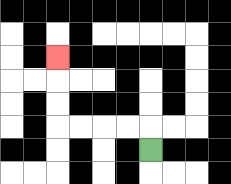{'start': '[6, 6]', 'end': '[2, 2]', 'path_directions': 'U,L,L,L,L,U,U,U', 'path_coordinates': '[[6, 6], [6, 5], [5, 5], [4, 5], [3, 5], [2, 5], [2, 4], [2, 3], [2, 2]]'}